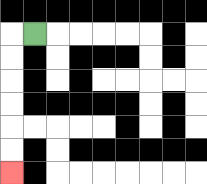{'start': '[1, 1]', 'end': '[0, 7]', 'path_directions': 'L,D,D,D,D,D,D', 'path_coordinates': '[[1, 1], [0, 1], [0, 2], [0, 3], [0, 4], [0, 5], [0, 6], [0, 7]]'}